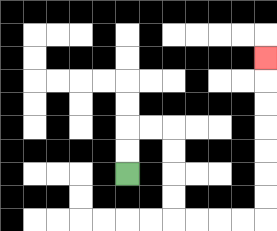{'start': '[5, 7]', 'end': '[11, 2]', 'path_directions': 'U,U,R,R,D,D,D,D,R,R,R,R,U,U,U,U,U,U,U', 'path_coordinates': '[[5, 7], [5, 6], [5, 5], [6, 5], [7, 5], [7, 6], [7, 7], [7, 8], [7, 9], [8, 9], [9, 9], [10, 9], [11, 9], [11, 8], [11, 7], [11, 6], [11, 5], [11, 4], [11, 3], [11, 2]]'}